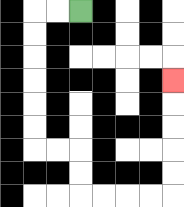{'start': '[3, 0]', 'end': '[7, 3]', 'path_directions': 'L,L,D,D,D,D,D,D,R,R,D,D,R,R,R,R,U,U,U,U,U', 'path_coordinates': '[[3, 0], [2, 0], [1, 0], [1, 1], [1, 2], [1, 3], [1, 4], [1, 5], [1, 6], [2, 6], [3, 6], [3, 7], [3, 8], [4, 8], [5, 8], [6, 8], [7, 8], [7, 7], [7, 6], [7, 5], [7, 4], [7, 3]]'}